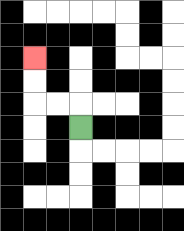{'start': '[3, 5]', 'end': '[1, 2]', 'path_directions': 'U,L,L,U,U', 'path_coordinates': '[[3, 5], [3, 4], [2, 4], [1, 4], [1, 3], [1, 2]]'}